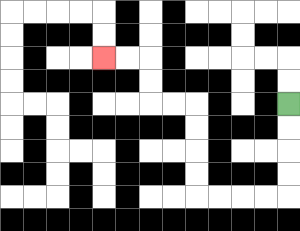{'start': '[12, 4]', 'end': '[4, 2]', 'path_directions': 'D,D,D,D,L,L,L,L,U,U,U,U,L,L,U,U,L,L', 'path_coordinates': '[[12, 4], [12, 5], [12, 6], [12, 7], [12, 8], [11, 8], [10, 8], [9, 8], [8, 8], [8, 7], [8, 6], [8, 5], [8, 4], [7, 4], [6, 4], [6, 3], [6, 2], [5, 2], [4, 2]]'}